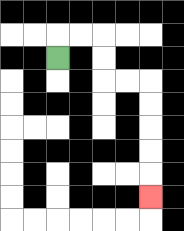{'start': '[2, 2]', 'end': '[6, 8]', 'path_directions': 'U,R,R,D,D,R,R,D,D,D,D,D', 'path_coordinates': '[[2, 2], [2, 1], [3, 1], [4, 1], [4, 2], [4, 3], [5, 3], [6, 3], [6, 4], [6, 5], [6, 6], [6, 7], [6, 8]]'}